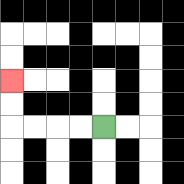{'start': '[4, 5]', 'end': '[0, 3]', 'path_directions': 'L,L,L,L,U,U', 'path_coordinates': '[[4, 5], [3, 5], [2, 5], [1, 5], [0, 5], [0, 4], [0, 3]]'}